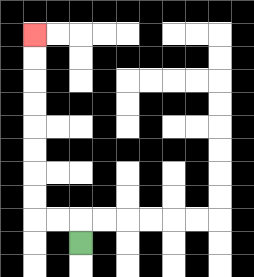{'start': '[3, 10]', 'end': '[1, 1]', 'path_directions': 'U,L,L,U,U,U,U,U,U,U,U', 'path_coordinates': '[[3, 10], [3, 9], [2, 9], [1, 9], [1, 8], [1, 7], [1, 6], [1, 5], [1, 4], [1, 3], [1, 2], [1, 1]]'}